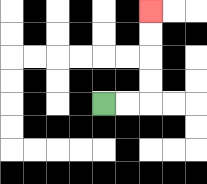{'start': '[4, 4]', 'end': '[6, 0]', 'path_directions': 'R,R,U,U,U,U', 'path_coordinates': '[[4, 4], [5, 4], [6, 4], [6, 3], [6, 2], [6, 1], [6, 0]]'}